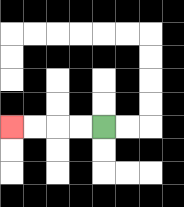{'start': '[4, 5]', 'end': '[0, 5]', 'path_directions': 'L,L,L,L', 'path_coordinates': '[[4, 5], [3, 5], [2, 5], [1, 5], [0, 5]]'}